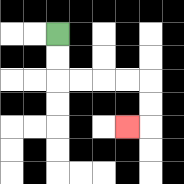{'start': '[2, 1]', 'end': '[5, 5]', 'path_directions': 'D,D,R,R,R,R,D,D,L', 'path_coordinates': '[[2, 1], [2, 2], [2, 3], [3, 3], [4, 3], [5, 3], [6, 3], [6, 4], [6, 5], [5, 5]]'}